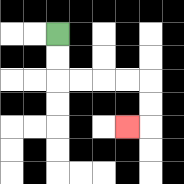{'start': '[2, 1]', 'end': '[5, 5]', 'path_directions': 'D,D,R,R,R,R,D,D,L', 'path_coordinates': '[[2, 1], [2, 2], [2, 3], [3, 3], [4, 3], [5, 3], [6, 3], [6, 4], [6, 5], [5, 5]]'}